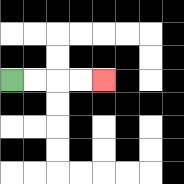{'start': '[0, 3]', 'end': '[4, 3]', 'path_directions': 'R,R,R,R', 'path_coordinates': '[[0, 3], [1, 3], [2, 3], [3, 3], [4, 3]]'}